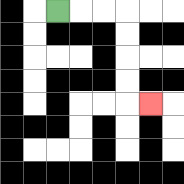{'start': '[2, 0]', 'end': '[6, 4]', 'path_directions': 'R,R,R,D,D,D,D,R', 'path_coordinates': '[[2, 0], [3, 0], [4, 0], [5, 0], [5, 1], [5, 2], [5, 3], [5, 4], [6, 4]]'}